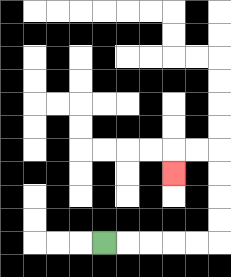{'start': '[4, 10]', 'end': '[7, 7]', 'path_directions': 'R,R,R,R,R,U,U,U,U,L,L,D', 'path_coordinates': '[[4, 10], [5, 10], [6, 10], [7, 10], [8, 10], [9, 10], [9, 9], [9, 8], [9, 7], [9, 6], [8, 6], [7, 6], [7, 7]]'}